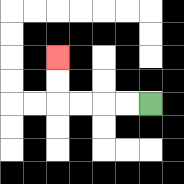{'start': '[6, 4]', 'end': '[2, 2]', 'path_directions': 'L,L,L,L,U,U', 'path_coordinates': '[[6, 4], [5, 4], [4, 4], [3, 4], [2, 4], [2, 3], [2, 2]]'}